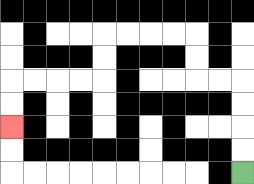{'start': '[10, 7]', 'end': '[0, 5]', 'path_directions': 'U,U,U,U,L,L,U,U,L,L,L,L,D,D,L,L,L,L,D,D', 'path_coordinates': '[[10, 7], [10, 6], [10, 5], [10, 4], [10, 3], [9, 3], [8, 3], [8, 2], [8, 1], [7, 1], [6, 1], [5, 1], [4, 1], [4, 2], [4, 3], [3, 3], [2, 3], [1, 3], [0, 3], [0, 4], [0, 5]]'}